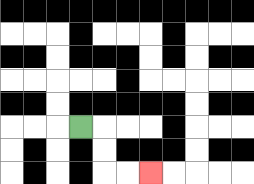{'start': '[3, 5]', 'end': '[6, 7]', 'path_directions': 'R,D,D,R,R', 'path_coordinates': '[[3, 5], [4, 5], [4, 6], [4, 7], [5, 7], [6, 7]]'}